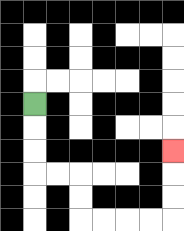{'start': '[1, 4]', 'end': '[7, 6]', 'path_directions': 'D,D,D,R,R,D,D,R,R,R,R,U,U,U', 'path_coordinates': '[[1, 4], [1, 5], [1, 6], [1, 7], [2, 7], [3, 7], [3, 8], [3, 9], [4, 9], [5, 9], [6, 9], [7, 9], [7, 8], [7, 7], [7, 6]]'}